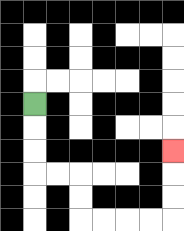{'start': '[1, 4]', 'end': '[7, 6]', 'path_directions': 'D,D,D,R,R,D,D,R,R,R,R,U,U,U', 'path_coordinates': '[[1, 4], [1, 5], [1, 6], [1, 7], [2, 7], [3, 7], [3, 8], [3, 9], [4, 9], [5, 9], [6, 9], [7, 9], [7, 8], [7, 7], [7, 6]]'}